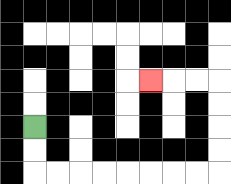{'start': '[1, 5]', 'end': '[6, 3]', 'path_directions': 'D,D,R,R,R,R,R,R,R,R,U,U,U,U,L,L,L', 'path_coordinates': '[[1, 5], [1, 6], [1, 7], [2, 7], [3, 7], [4, 7], [5, 7], [6, 7], [7, 7], [8, 7], [9, 7], [9, 6], [9, 5], [9, 4], [9, 3], [8, 3], [7, 3], [6, 3]]'}